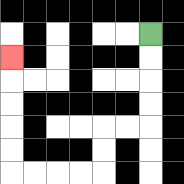{'start': '[6, 1]', 'end': '[0, 2]', 'path_directions': 'D,D,D,D,L,L,D,D,L,L,L,L,U,U,U,U,U', 'path_coordinates': '[[6, 1], [6, 2], [6, 3], [6, 4], [6, 5], [5, 5], [4, 5], [4, 6], [4, 7], [3, 7], [2, 7], [1, 7], [0, 7], [0, 6], [0, 5], [0, 4], [0, 3], [0, 2]]'}